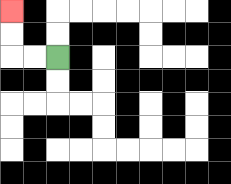{'start': '[2, 2]', 'end': '[0, 0]', 'path_directions': 'L,L,U,U', 'path_coordinates': '[[2, 2], [1, 2], [0, 2], [0, 1], [0, 0]]'}